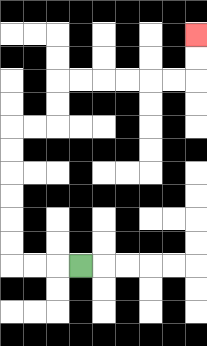{'start': '[3, 11]', 'end': '[8, 1]', 'path_directions': 'L,L,L,U,U,U,U,U,U,R,R,U,U,R,R,R,R,R,R,U,U', 'path_coordinates': '[[3, 11], [2, 11], [1, 11], [0, 11], [0, 10], [0, 9], [0, 8], [0, 7], [0, 6], [0, 5], [1, 5], [2, 5], [2, 4], [2, 3], [3, 3], [4, 3], [5, 3], [6, 3], [7, 3], [8, 3], [8, 2], [8, 1]]'}